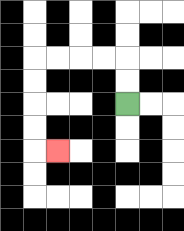{'start': '[5, 4]', 'end': '[2, 6]', 'path_directions': 'U,U,L,L,L,L,D,D,D,D,R', 'path_coordinates': '[[5, 4], [5, 3], [5, 2], [4, 2], [3, 2], [2, 2], [1, 2], [1, 3], [1, 4], [1, 5], [1, 6], [2, 6]]'}